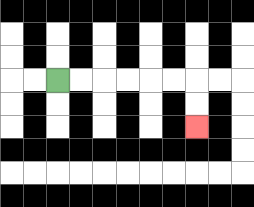{'start': '[2, 3]', 'end': '[8, 5]', 'path_directions': 'R,R,R,R,R,R,D,D', 'path_coordinates': '[[2, 3], [3, 3], [4, 3], [5, 3], [6, 3], [7, 3], [8, 3], [8, 4], [8, 5]]'}